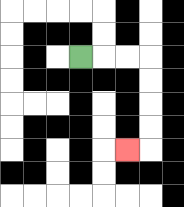{'start': '[3, 2]', 'end': '[5, 6]', 'path_directions': 'R,R,R,D,D,D,D,L', 'path_coordinates': '[[3, 2], [4, 2], [5, 2], [6, 2], [6, 3], [6, 4], [6, 5], [6, 6], [5, 6]]'}